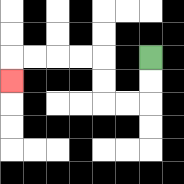{'start': '[6, 2]', 'end': '[0, 3]', 'path_directions': 'D,D,L,L,U,U,L,L,L,L,D', 'path_coordinates': '[[6, 2], [6, 3], [6, 4], [5, 4], [4, 4], [4, 3], [4, 2], [3, 2], [2, 2], [1, 2], [0, 2], [0, 3]]'}